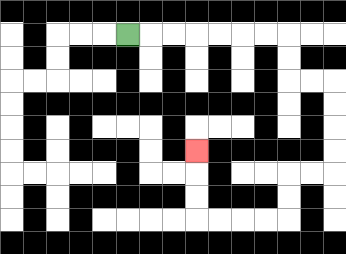{'start': '[5, 1]', 'end': '[8, 6]', 'path_directions': 'R,R,R,R,R,R,R,D,D,R,R,D,D,D,D,L,L,D,D,L,L,L,L,U,U,U', 'path_coordinates': '[[5, 1], [6, 1], [7, 1], [8, 1], [9, 1], [10, 1], [11, 1], [12, 1], [12, 2], [12, 3], [13, 3], [14, 3], [14, 4], [14, 5], [14, 6], [14, 7], [13, 7], [12, 7], [12, 8], [12, 9], [11, 9], [10, 9], [9, 9], [8, 9], [8, 8], [8, 7], [8, 6]]'}